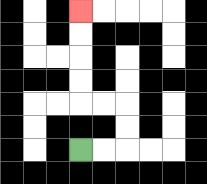{'start': '[3, 6]', 'end': '[3, 0]', 'path_directions': 'R,R,U,U,L,L,U,U,U,U', 'path_coordinates': '[[3, 6], [4, 6], [5, 6], [5, 5], [5, 4], [4, 4], [3, 4], [3, 3], [3, 2], [3, 1], [3, 0]]'}